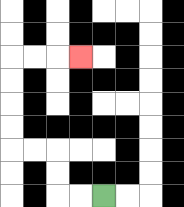{'start': '[4, 8]', 'end': '[3, 2]', 'path_directions': 'L,L,U,U,L,L,U,U,U,U,R,R,R', 'path_coordinates': '[[4, 8], [3, 8], [2, 8], [2, 7], [2, 6], [1, 6], [0, 6], [0, 5], [0, 4], [0, 3], [0, 2], [1, 2], [2, 2], [3, 2]]'}